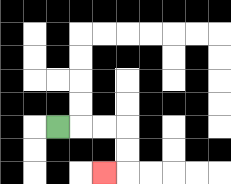{'start': '[2, 5]', 'end': '[4, 7]', 'path_directions': 'R,R,R,D,D,L', 'path_coordinates': '[[2, 5], [3, 5], [4, 5], [5, 5], [5, 6], [5, 7], [4, 7]]'}